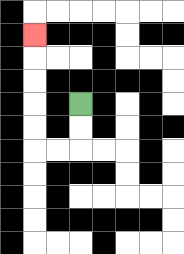{'start': '[3, 4]', 'end': '[1, 1]', 'path_directions': 'D,D,L,L,U,U,U,U,U', 'path_coordinates': '[[3, 4], [3, 5], [3, 6], [2, 6], [1, 6], [1, 5], [1, 4], [1, 3], [1, 2], [1, 1]]'}